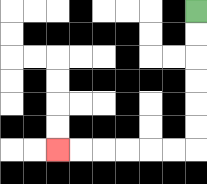{'start': '[8, 0]', 'end': '[2, 6]', 'path_directions': 'D,D,D,D,D,D,L,L,L,L,L,L', 'path_coordinates': '[[8, 0], [8, 1], [8, 2], [8, 3], [8, 4], [8, 5], [8, 6], [7, 6], [6, 6], [5, 6], [4, 6], [3, 6], [2, 6]]'}